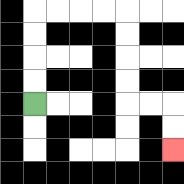{'start': '[1, 4]', 'end': '[7, 6]', 'path_directions': 'U,U,U,U,R,R,R,R,D,D,D,D,R,R,D,D', 'path_coordinates': '[[1, 4], [1, 3], [1, 2], [1, 1], [1, 0], [2, 0], [3, 0], [4, 0], [5, 0], [5, 1], [5, 2], [5, 3], [5, 4], [6, 4], [7, 4], [7, 5], [7, 6]]'}